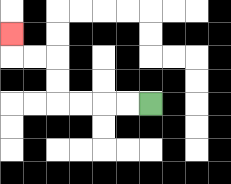{'start': '[6, 4]', 'end': '[0, 1]', 'path_directions': 'L,L,L,L,U,U,L,L,U', 'path_coordinates': '[[6, 4], [5, 4], [4, 4], [3, 4], [2, 4], [2, 3], [2, 2], [1, 2], [0, 2], [0, 1]]'}